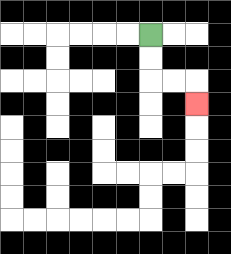{'start': '[6, 1]', 'end': '[8, 4]', 'path_directions': 'D,D,R,R,D', 'path_coordinates': '[[6, 1], [6, 2], [6, 3], [7, 3], [8, 3], [8, 4]]'}